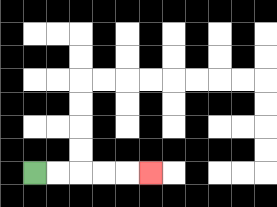{'start': '[1, 7]', 'end': '[6, 7]', 'path_directions': 'R,R,R,R,R', 'path_coordinates': '[[1, 7], [2, 7], [3, 7], [4, 7], [5, 7], [6, 7]]'}